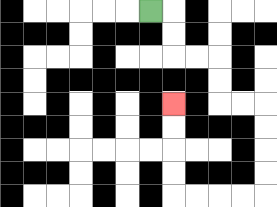{'start': '[6, 0]', 'end': '[7, 4]', 'path_directions': 'R,D,D,R,R,D,D,R,R,D,D,D,D,L,L,L,L,U,U,U,U', 'path_coordinates': '[[6, 0], [7, 0], [7, 1], [7, 2], [8, 2], [9, 2], [9, 3], [9, 4], [10, 4], [11, 4], [11, 5], [11, 6], [11, 7], [11, 8], [10, 8], [9, 8], [8, 8], [7, 8], [7, 7], [7, 6], [7, 5], [7, 4]]'}